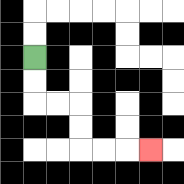{'start': '[1, 2]', 'end': '[6, 6]', 'path_directions': 'D,D,R,R,D,D,R,R,R', 'path_coordinates': '[[1, 2], [1, 3], [1, 4], [2, 4], [3, 4], [3, 5], [3, 6], [4, 6], [5, 6], [6, 6]]'}